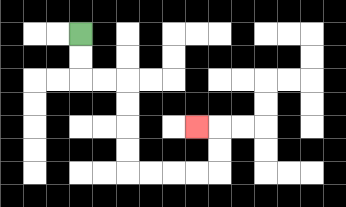{'start': '[3, 1]', 'end': '[8, 5]', 'path_directions': 'D,D,R,R,D,D,D,D,R,R,R,R,U,U,L', 'path_coordinates': '[[3, 1], [3, 2], [3, 3], [4, 3], [5, 3], [5, 4], [5, 5], [5, 6], [5, 7], [6, 7], [7, 7], [8, 7], [9, 7], [9, 6], [9, 5], [8, 5]]'}